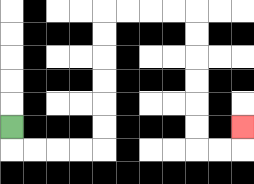{'start': '[0, 5]', 'end': '[10, 5]', 'path_directions': 'D,R,R,R,R,U,U,U,U,U,U,R,R,R,R,D,D,D,D,D,D,R,R,U', 'path_coordinates': '[[0, 5], [0, 6], [1, 6], [2, 6], [3, 6], [4, 6], [4, 5], [4, 4], [4, 3], [4, 2], [4, 1], [4, 0], [5, 0], [6, 0], [7, 0], [8, 0], [8, 1], [8, 2], [8, 3], [8, 4], [8, 5], [8, 6], [9, 6], [10, 6], [10, 5]]'}